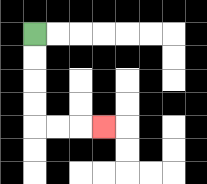{'start': '[1, 1]', 'end': '[4, 5]', 'path_directions': 'D,D,D,D,R,R,R', 'path_coordinates': '[[1, 1], [1, 2], [1, 3], [1, 4], [1, 5], [2, 5], [3, 5], [4, 5]]'}